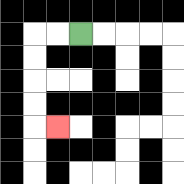{'start': '[3, 1]', 'end': '[2, 5]', 'path_directions': 'L,L,D,D,D,D,R', 'path_coordinates': '[[3, 1], [2, 1], [1, 1], [1, 2], [1, 3], [1, 4], [1, 5], [2, 5]]'}